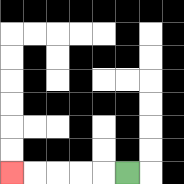{'start': '[5, 7]', 'end': '[0, 7]', 'path_directions': 'L,L,L,L,L', 'path_coordinates': '[[5, 7], [4, 7], [3, 7], [2, 7], [1, 7], [0, 7]]'}